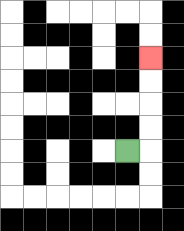{'start': '[5, 6]', 'end': '[6, 2]', 'path_directions': 'R,U,U,U,U', 'path_coordinates': '[[5, 6], [6, 6], [6, 5], [6, 4], [6, 3], [6, 2]]'}